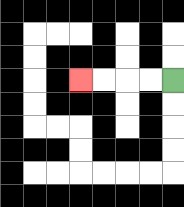{'start': '[7, 3]', 'end': '[3, 3]', 'path_directions': 'L,L,L,L', 'path_coordinates': '[[7, 3], [6, 3], [5, 3], [4, 3], [3, 3]]'}